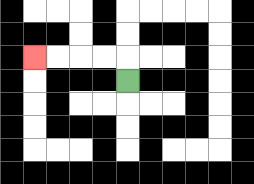{'start': '[5, 3]', 'end': '[1, 2]', 'path_directions': 'U,L,L,L,L', 'path_coordinates': '[[5, 3], [5, 2], [4, 2], [3, 2], [2, 2], [1, 2]]'}